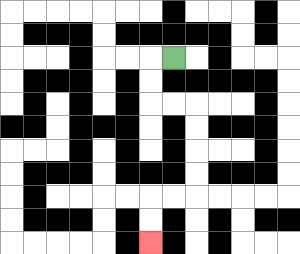{'start': '[7, 2]', 'end': '[6, 10]', 'path_directions': 'L,D,D,R,R,D,D,D,D,L,L,D,D', 'path_coordinates': '[[7, 2], [6, 2], [6, 3], [6, 4], [7, 4], [8, 4], [8, 5], [8, 6], [8, 7], [8, 8], [7, 8], [6, 8], [6, 9], [6, 10]]'}